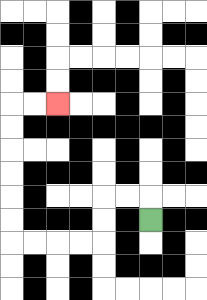{'start': '[6, 9]', 'end': '[2, 4]', 'path_directions': 'U,L,L,D,D,L,L,L,L,U,U,U,U,U,U,R,R', 'path_coordinates': '[[6, 9], [6, 8], [5, 8], [4, 8], [4, 9], [4, 10], [3, 10], [2, 10], [1, 10], [0, 10], [0, 9], [0, 8], [0, 7], [0, 6], [0, 5], [0, 4], [1, 4], [2, 4]]'}